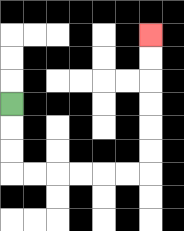{'start': '[0, 4]', 'end': '[6, 1]', 'path_directions': 'D,D,D,R,R,R,R,R,R,U,U,U,U,U,U', 'path_coordinates': '[[0, 4], [0, 5], [0, 6], [0, 7], [1, 7], [2, 7], [3, 7], [4, 7], [5, 7], [6, 7], [6, 6], [6, 5], [6, 4], [6, 3], [6, 2], [6, 1]]'}